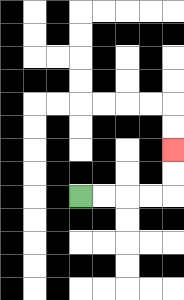{'start': '[3, 8]', 'end': '[7, 6]', 'path_directions': 'R,R,R,R,U,U', 'path_coordinates': '[[3, 8], [4, 8], [5, 8], [6, 8], [7, 8], [7, 7], [7, 6]]'}